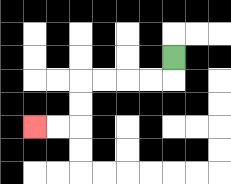{'start': '[7, 2]', 'end': '[1, 5]', 'path_directions': 'D,L,L,L,L,D,D,L,L', 'path_coordinates': '[[7, 2], [7, 3], [6, 3], [5, 3], [4, 3], [3, 3], [3, 4], [3, 5], [2, 5], [1, 5]]'}